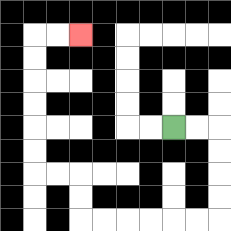{'start': '[7, 5]', 'end': '[3, 1]', 'path_directions': 'R,R,D,D,D,D,L,L,L,L,L,L,U,U,L,L,U,U,U,U,U,U,R,R', 'path_coordinates': '[[7, 5], [8, 5], [9, 5], [9, 6], [9, 7], [9, 8], [9, 9], [8, 9], [7, 9], [6, 9], [5, 9], [4, 9], [3, 9], [3, 8], [3, 7], [2, 7], [1, 7], [1, 6], [1, 5], [1, 4], [1, 3], [1, 2], [1, 1], [2, 1], [3, 1]]'}